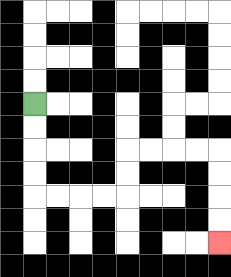{'start': '[1, 4]', 'end': '[9, 10]', 'path_directions': 'D,D,D,D,R,R,R,R,U,U,R,R,R,R,D,D,D,D', 'path_coordinates': '[[1, 4], [1, 5], [1, 6], [1, 7], [1, 8], [2, 8], [3, 8], [4, 8], [5, 8], [5, 7], [5, 6], [6, 6], [7, 6], [8, 6], [9, 6], [9, 7], [9, 8], [9, 9], [9, 10]]'}